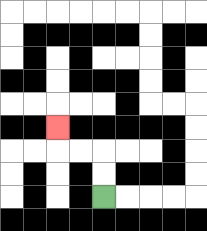{'start': '[4, 8]', 'end': '[2, 5]', 'path_directions': 'U,U,L,L,U', 'path_coordinates': '[[4, 8], [4, 7], [4, 6], [3, 6], [2, 6], [2, 5]]'}